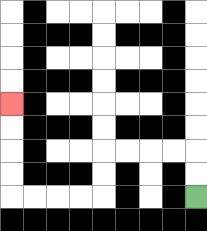{'start': '[8, 8]', 'end': '[0, 4]', 'path_directions': 'U,U,L,L,L,L,D,D,L,L,L,L,U,U,U,U', 'path_coordinates': '[[8, 8], [8, 7], [8, 6], [7, 6], [6, 6], [5, 6], [4, 6], [4, 7], [4, 8], [3, 8], [2, 8], [1, 8], [0, 8], [0, 7], [0, 6], [0, 5], [0, 4]]'}